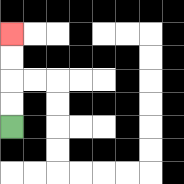{'start': '[0, 5]', 'end': '[0, 1]', 'path_directions': 'U,U,U,U', 'path_coordinates': '[[0, 5], [0, 4], [0, 3], [0, 2], [0, 1]]'}